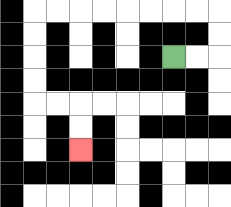{'start': '[7, 2]', 'end': '[3, 6]', 'path_directions': 'R,R,U,U,L,L,L,L,L,L,L,L,D,D,D,D,R,R,D,D', 'path_coordinates': '[[7, 2], [8, 2], [9, 2], [9, 1], [9, 0], [8, 0], [7, 0], [6, 0], [5, 0], [4, 0], [3, 0], [2, 0], [1, 0], [1, 1], [1, 2], [1, 3], [1, 4], [2, 4], [3, 4], [3, 5], [3, 6]]'}